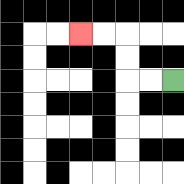{'start': '[7, 3]', 'end': '[3, 1]', 'path_directions': 'L,L,U,U,L,L', 'path_coordinates': '[[7, 3], [6, 3], [5, 3], [5, 2], [5, 1], [4, 1], [3, 1]]'}